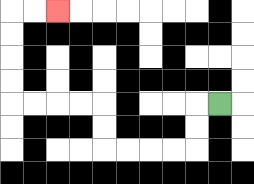{'start': '[9, 4]', 'end': '[2, 0]', 'path_directions': 'L,D,D,L,L,L,L,U,U,L,L,L,L,U,U,U,U,R,R', 'path_coordinates': '[[9, 4], [8, 4], [8, 5], [8, 6], [7, 6], [6, 6], [5, 6], [4, 6], [4, 5], [4, 4], [3, 4], [2, 4], [1, 4], [0, 4], [0, 3], [0, 2], [0, 1], [0, 0], [1, 0], [2, 0]]'}